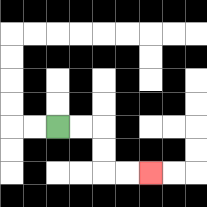{'start': '[2, 5]', 'end': '[6, 7]', 'path_directions': 'R,R,D,D,R,R', 'path_coordinates': '[[2, 5], [3, 5], [4, 5], [4, 6], [4, 7], [5, 7], [6, 7]]'}